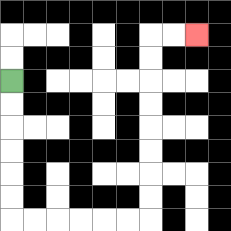{'start': '[0, 3]', 'end': '[8, 1]', 'path_directions': 'D,D,D,D,D,D,R,R,R,R,R,R,U,U,U,U,U,U,U,U,R,R', 'path_coordinates': '[[0, 3], [0, 4], [0, 5], [0, 6], [0, 7], [0, 8], [0, 9], [1, 9], [2, 9], [3, 9], [4, 9], [5, 9], [6, 9], [6, 8], [6, 7], [6, 6], [6, 5], [6, 4], [6, 3], [6, 2], [6, 1], [7, 1], [8, 1]]'}